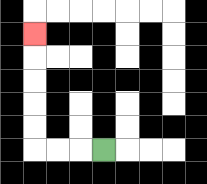{'start': '[4, 6]', 'end': '[1, 1]', 'path_directions': 'L,L,L,U,U,U,U,U', 'path_coordinates': '[[4, 6], [3, 6], [2, 6], [1, 6], [1, 5], [1, 4], [1, 3], [1, 2], [1, 1]]'}